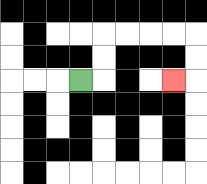{'start': '[3, 3]', 'end': '[7, 3]', 'path_directions': 'R,U,U,R,R,R,R,D,D,L', 'path_coordinates': '[[3, 3], [4, 3], [4, 2], [4, 1], [5, 1], [6, 1], [7, 1], [8, 1], [8, 2], [8, 3], [7, 3]]'}